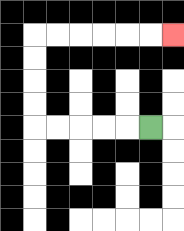{'start': '[6, 5]', 'end': '[7, 1]', 'path_directions': 'L,L,L,L,L,U,U,U,U,R,R,R,R,R,R', 'path_coordinates': '[[6, 5], [5, 5], [4, 5], [3, 5], [2, 5], [1, 5], [1, 4], [1, 3], [1, 2], [1, 1], [2, 1], [3, 1], [4, 1], [5, 1], [6, 1], [7, 1]]'}